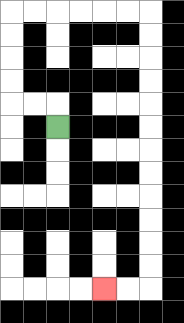{'start': '[2, 5]', 'end': '[4, 12]', 'path_directions': 'U,L,L,U,U,U,U,R,R,R,R,R,R,D,D,D,D,D,D,D,D,D,D,D,D,L,L', 'path_coordinates': '[[2, 5], [2, 4], [1, 4], [0, 4], [0, 3], [0, 2], [0, 1], [0, 0], [1, 0], [2, 0], [3, 0], [4, 0], [5, 0], [6, 0], [6, 1], [6, 2], [6, 3], [6, 4], [6, 5], [6, 6], [6, 7], [6, 8], [6, 9], [6, 10], [6, 11], [6, 12], [5, 12], [4, 12]]'}